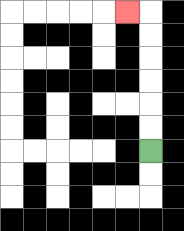{'start': '[6, 6]', 'end': '[5, 0]', 'path_directions': 'U,U,U,U,U,U,L', 'path_coordinates': '[[6, 6], [6, 5], [6, 4], [6, 3], [6, 2], [6, 1], [6, 0], [5, 0]]'}